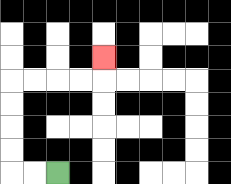{'start': '[2, 7]', 'end': '[4, 2]', 'path_directions': 'L,L,U,U,U,U,R,R,R,R,U', 'path_coordinates': '[[2, 7], [1, 7], [0, 7], [0, 6], [0, 5], [0, 4], [0, 3], [1, 3], [2, 3], [3, 3], [4, 3], [4, 2]]'}